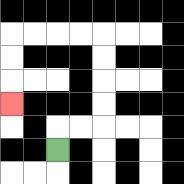{'start': '[2, 6]', 'end': '[0, 4]', 'path_directions': 'U,R,R,U,U,U,U,L,L,L,L,D,D,D', 'path_coordinates': '[[2, 6], [2, 5], [3, 5], [4, 5], [4, 4], [4, 3], [4, 2], [4, 1], [3, 1], [2, 1], [1, 1], [0, 1], [0, 2], [0, 3], [0, 4]]'}